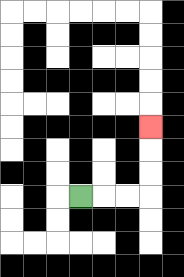{'start': '[3, 8]', 'end': '[6, 5]', 'path_directions': 'R,R,R,U,U,U', 'path_coordinates': '[[3, 8], [4, 8], [5, 8], [6, 8], [6, 7], [6, 6], [6, 5]]'}